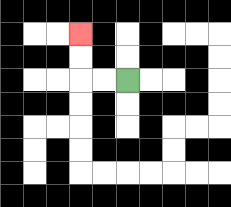{'start': '[5, 3]', 'end': '[3, 1]', 'path_directions': 'L,L,U,U', 'path_coordinates': '[[5, 3], [4, 3], [3, 3], [3, 2], [3, 1]]'}